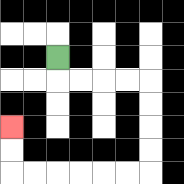{'start': '[2, 2]', 'end': '[0, 5]', 'path_directions': 'D,R,R,R,R,D,D,D,D,L,L,L,L,L,L,U,U', 'path_coordinates': '[[2, 2], [2, 3], [3, 3], [4, 3], [5, 3], [6, 3], [6, 4], [6, 5], [6, 6], [6, 7], [5, 7], [4, 7], [3, 7], [2, 7], [1, 7], [0, 7], [0, 6], [0, 5]]'}